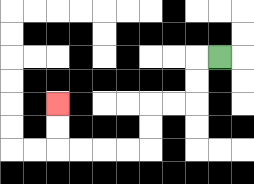{'start': '[9, 2]', 'end': '[2, 4]', 'path_directions': 'L,D,D,L,L,D,D,L,L,L,L,U,U', 'path_coordinates': '[[9, 2], [8, 2], [8, 3], [8, 4], [7, 4], [6, 4], [6, 5], [6, 6], [5, 6], [4, 6], [3, 6], [2, 6], [2, 5], [2, 4]]'}